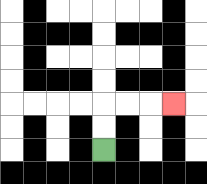{'start': '[4, 6]', 'end': '[7, 4]', 'path_directions': 'U,U,R,R,R', 'path_coordinates': '[[4, 6], [4, 5], [4, 4], [5, 4], [6, 4], [7, 4]]'}